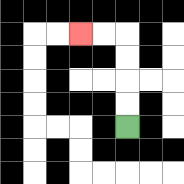{'start': '[5, 5]', 'end': '[3, 1]', 'path_directions': 'U,U,U,U,L,L', 'path_coordinates': '[[5, 5], [5, 4], [5, 3], [5, 2], [5, 1], [4, 1], [3, 1]]'}